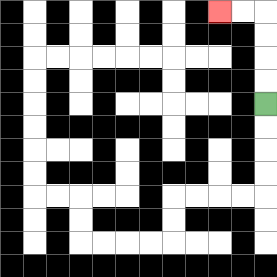{'start': '[11, 4]', 'end': '[9, 0]', 'path_directions': 'U,U,U,U,L,L', 'path_coordinates': '[[11, 4], [11, 3], [11, 2], [11, 1], [11, 0], [10, 0], [9, 0]]'}